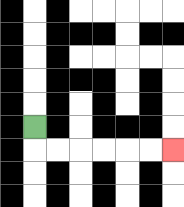{'start': '[1, 5]', 'end': '[7, 6]', 'path_directions': 'D,R,R,R,R,R,R', 'path_coordinates': '[[1, 5], [1, 6], [2, 6], [3, 6], [4, 6], [5, 6], [6, 6], [7, 6]]'}